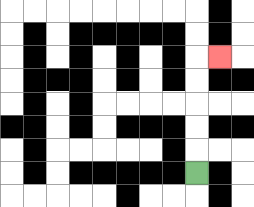{'start': '[8, 7]', 'end': '[9, 2]', 'path_directions': 'U,U,U,U,U,R', 'path_coordinates': '[[8, 7], [8, 6], [8, 5], [8, 4], [8, 3], [8, 2], [9, 2]]'}